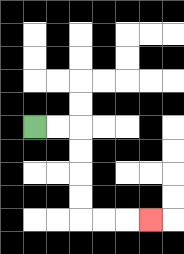{'start': '[1, 5]', 'end': '[6, 9]', 'path_directions': 'R,R,D,D,D,D,R,R,R', 'path_coordinates': '[[1, 5], [2, 5], [3, 5], [3, 6], [3, 7], [3, 8], [3, 9], [4, 9], [5, 9], [6, 9]]'}